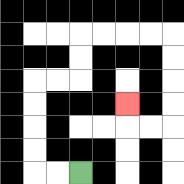{'start': '[3, 7]', 'end': '[5, 4]', 'path_directions': 'L,L,U,U,U,U,R,R,U,U,R,R,R,R,D,D,D,D,L,L,U', 'path_coordinates': '[[3, 7], [2, 7], [1, 7], [1, 6], [1, 5], [1, 4], [1, 3], [2, 3], [3, 3], [3, 2], [3, 1], [4, 1], [5, 1], [6, 1], [7, 1], [7, 2], [7, 3], [7, 4], [7, 5], [6, 5], [5, 5], [5, 4]]'}